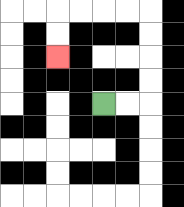{'start': '[4, 4]', 'end': '[2, 2]', 'path_directions': 'R,R,U,U,U,U,L,L,L,L,D,D', 'path_coordinates': '[[4, 4], [5, 4], [6, 4], [6, 3], [6, 2], [6, 1], [6, 0], [5, 0], [4, 0], [3, 0], [2, 0], [2, 1], [2, 2]]'}